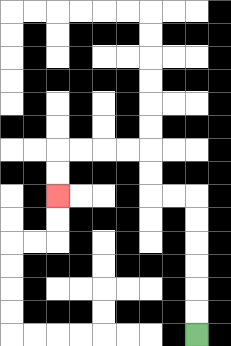{'start': '[8, 14]', 'end': '[2, 8]', 'path_directions': 'U,U,U,U,U,U,L,L,U,U,L,L,L,L,D,D', 'path_coordinates': '[[8, 14], [8, 13], [8, 12], [8, 11], [8, 10], [8, 9], [8, 8], [7, 8], [6, 8], [6, 7], [6, 6], [5, 6], [4, 6], [3, 6], [2, 6], [2, 7], [2, 8]]'}